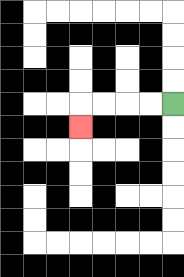{'start': '[7, 4]', 'end': '[3, 5]', 'path_directions': 'L,L,L,L,D', 'path_coordinates': '[[7, 4], [6, 4], [5, 4], [4, 4], [3, 4], [3, 5]]'}